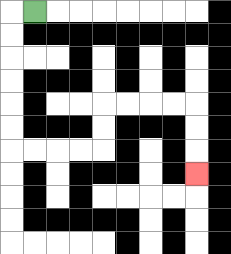{'start': '[1, 0]', 'end': '[8, 7]', 'path_directions': 'L,D,D,D,D,D,D,R,R,R,R,U,U,R,R,R,R,D,D,D', 'path_coordinates': '[[1, 0], [0, 0], [0, 1], [0, 2], [0, 3], [0, 4], [0, 5], [0, 6], [1, 6], [2, 6], [3, 6], [4, 6], [4, 5], [4, 4], [5, 4], [6, 4], [7, 4], [8, 4], [8, 5], [8, 6], [8, 7]]'}